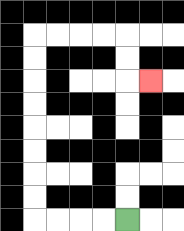{'start': '[5, 9]', 'end': '[6, 3]', 'path_directions': 'L,L,L,L,U,U,U,U,U,U,U,U,R,R,R,R,D,D,R', 'path_coordinates': '[[5, 9], [4, 9], [3, 9], [2, 9], [1, 9], [1, 8], [1, 7], [1, 6], [1, 5], [1, 4], [1, 3], [1, 2], [1, 1], [2, 1], [3, 1], [4, 1], [5, 1], [5, 2], [5, 3], [6, 3]]'}